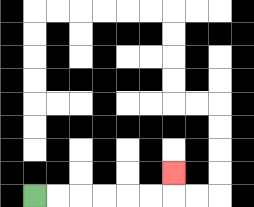{'start': '[1, 8]', 'end': '[7, 7]', 'path_directions': 'R,R,R,R,R,R,U', 'path_coordinates': '[[1, 8], [2, 8], [3, 8], [4, 8], [5, 8], [6, 8], [7, 8], [7, 7]]'}